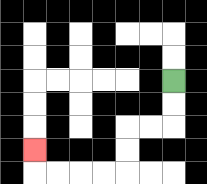{'start': '[7, 3]', 'end': '[1, 6]', 'path_directions': 'D,D,L,L,D,D,L,L,L,L,U', 'path_coordinates': '[[7, 3], [7, 4], [7, 5], [6, 5], [5, 5], [5, 6], [5, 7], [4, 7], [3, 7], [2, 7], [1, 7], [1, 6]]'}